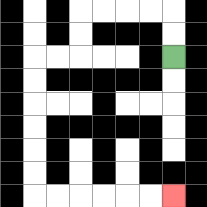{'start': '[7, 2]', 'end': '[7, 8]', 'path_directions': 'U,U,L,L,L,L,D,D,L,L,D,D,D,D,D,D,R,R,R,R,R,R', 'path_coordinates': '[[7, 2], [7, 1], [7, 0], [6, 0], [5, 0], [4, 0], [3, 0], [3, 1], [3, 2], [2, 2], [1, 2], [1, 3], [1, 4], [1, 5], [1, 6], [1, 7], [1, 8], [2, 8], [3, 8], [4, 8], [5, 8], [6, 8], [7, 8]]'}